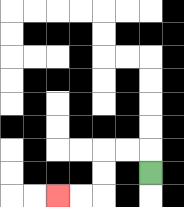{'start': '[6, 7]', 'end': '[2, 8]', 'path_directions': 'U,L,L,D,D,L,L', 'path_coordinates': '[[6, 7], [6, 6], [5, 6], [4, 6], [4, 7], [4, 8], [3, 8], [2, 8]]'}